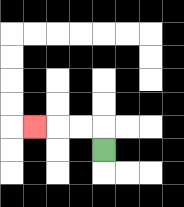{'start': '[4, 6]', 'end': '[1, 5]', 'path_directions': 'U,L,L,L', 'path_coordinates': '[[4, 6], [4, 5], [3, 5], [2, 5], [1, 5]]'}